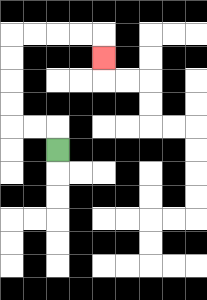{'start': '[2, 6]', 'end': '[4, 2]', 'path_directions': 'U,L,L,U,U,U,U,R,R,R,R,D', 'path_coordinates': '[[2, 6], [2, 5], [1, 5], [0, 5], [0, 4], [0, 3], [0, 2], [0, 1], [1, 1], [2, 1], [3, 1], [4, 1], [4, 2]]'}